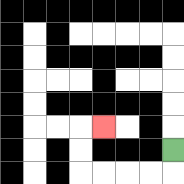{'start': '[7, 6]', 'end': '[4, 5]', 'path_directions': 'D,L,L,L,L,U,U,R', 'path_coordinates': '[[7, 6], [7, 7], [6, 7], [5, 7], [4, 7], [3, 7], [3, 6], [3, 5], [4, 5]]'}